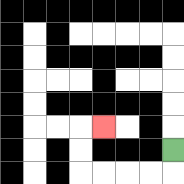{'start': '[7, 6]', 'end': '[4, 5]', 'path_directions': 'D,L,L,L,L,U,U,R', 'path_coordinates': '[[7, 6], [7, 7], [6, 7], [5, 7], [4, 7], [3, 7], [3, 6], [3, 5], [4, 5]]'}